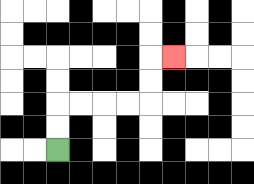{'start': '[2, 6]', 'end': '[7, 2]', 'path_directions': 'U,U,R,R,R,R,U,U,R', 'path_coordinates': '[[2, 6], [2, 5], [2, 4], [3, 4], [4, 4], [5, 4], [6, 4], [6, 3], [6, 2], [7, 2]]'}